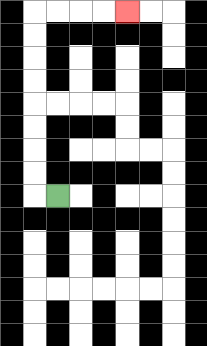{'start': '[2, 8]', 'end': '[5, 0]', 'path_directions': 'L,U,U,U,U,U,U,U,U,R,R,R,R', 'path_coordinates': '[[2, 8], [1, 8], [1, 7], [1, 6], [1, 5], [1, 4], [1, 3], [1, 2], [1, 1], [1, 0], [2, 0], [3, 0], [4, 0], [5, 0]]'}